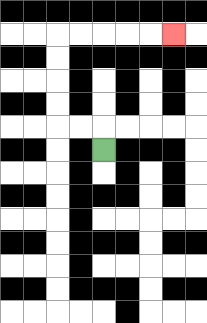{'start': '[4, 6]', 'end': '[7, 1]', 'path_directions': 'U,L,L,U,U,U,U,R,R,R,R,R', 'path_coordinates': '[[4, 6], [4, 5], [3, 5], [2, 5], [2, 4], [2, 3], [2, 2], [2, 1], [3, 1], [4, 1], [5, 1], [6, 1], [7, 1]]'}